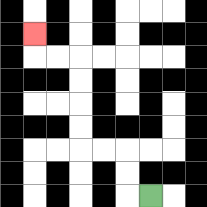{'start': '[6, 8]', 'end': '[1, 1]', 'path_directions': 'L,U,U,L,L,U,U,U,U,L,L,U', 'path_coordinates': '[[6, 8], [5, 8], [5, 7], [5, 6], [4, 6], [3, 6], [3, 5], [3, 4], [3, 3], [3, 2], [2, 2], [1, 2], [1, 1]]'}